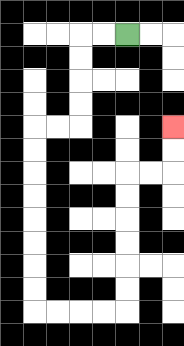{'start': '[5, 1]', 'end': '[7, 5]', 'path_directions': 'L,L,D,D,D,D,L,L,D,D,D,D,D,D,D,D,R,R,R,R,U,U,U,U,U,U,R,R,U,U', 'path_coordinates': '[[5, 1], [4, 1], [3, 1], [3, 2], [3, 3], [3, 4], [3, 5], [2, 5], [1, 5], [1, 6], [1, 7], [1, 8], [1, 9], [1, 10], [1, 11], [1, 12], [1, 13], [2, 13], [3, 13], [4, 13], [5, 13], [5, 12], [5, 11], [5, 10], [5, 9], [5, 8], [5, 7], [6, 7], [7, 7], [7, 6], [7, 5]]'}